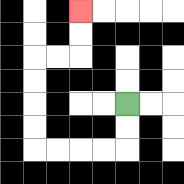{'start': '[5, 4]', 'end': '[3, 0]', 'path_directions': 'D,D,L,L,L,L,U,U,U,U,R,R,U,U', 'path_coordinates': '[[5, 4], [5, 5], [5, 6], [4, 6], [3, 6], [2, 6], [1, 6], [1, 5], [1, 4], [1, 3], [1, 2], [2, 2], [3, 2], [3, 1], [3, 0]]'}